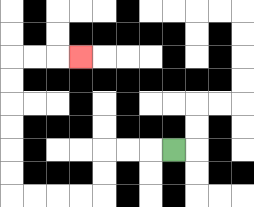{'start': '[7, 6]', 'end': '[3, 2]', 'path_directions': 'L,L,L,D,D,L,L,L,L,U,U,U,U,U,U,R,R,R', 'path_coordinates': '[[7, 6], [6, 6], [5, 6], [4, 6], [4, 7], [4, 8], [3, 8], [2, 8], [1, 8], [0, 8], [0, 7], [0, 6], [0, 5], [0, 4], [0, 3], [0, 2], [1, 2], [2, 2], [3, 2]]'}